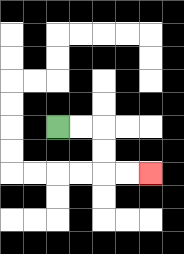{'start': '[2, 5]', 'end': '[6, 7]', 'path_directions': 'R,R,D,D,R,R', 'path_coordinates': '[[2, 5], [3, 5], [4, 5], [4, 6], [4, 7], [5, 7], [6, 7]]'}